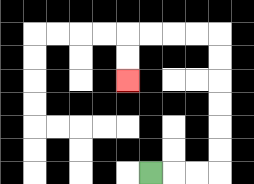{'start': '[6, 7]', 'end': '[5, 3]', 'path_directions': 'R,R,R,U,U,U,U,U,U,L,L,L,L,D,D', 'path_coordinates': '[[6, 7], [7, 7], [8, 7], [9, 7], [9, 6], [9, 5], [9, 4], [9, 3], [9, 2], [9, 1], [8, 1], [7, 1], [6, 1], [5, 1], [5, 2], [5, 3]]'}